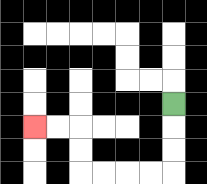{'start': '[7, 4]', 'end': '[1, 5]', 'path_directions': 'D,D,D,L,L,L,L,U,U,L,L', 'path_coordinates': '[[7, 4], [7, 5], [7, 6], [7, 7], [6, 7], [5, 7], [4, 7], [3, 7], [3, 6], [3, 5], [2, 5], [1, 5]]'}